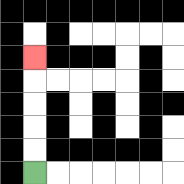{'start': '[1, 7]', 'end': '[1, 2]', 'path_directions': 'U,U,U,U,U', 'path_coordinates': '[[1, 7], [1, 6], [1, 5], [1, 4], [1, 3], [1, 2]]'}